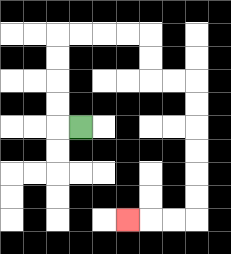{'start': '[3, 5]', 'end': '[5, 9]', 'path_directions': 'L,U,U,U,U,R,R,R,R,D,D,R,R,D,D,D,D,D,D,L,L,L', 'path_coordinates': '[[3, 5], [2, 5], [2, 4], [2, 3], [2, 2], [2, 1], [3, 1], [4, 1], [5, 1], [6, 1], [6, 2], [6, 3], [7, 3], [8, 3], [8, 4], [8, 5], [8, 6], [8, 7], [8, 8], [8, 9], [7, 9], [6, 9], [5, 9]]'}